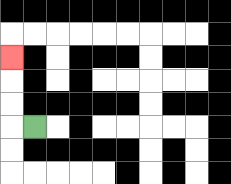{'start': '[1, 5]', 'end': '[0, 2]', 'path_directions': 'L,U,U,U', 'path_coordinates': '[[1, 5], [0, 5], [0, 4], [0, 3], [0, 2]]'}